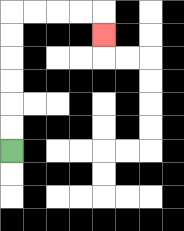{'start': '[0, 6]', 'end': '[4, 1]', 'path_directions': 'U,U,U,U,U,U,R,R,R,R,D', 'path_coordinates': '[[0, 6], [0, 5], [0, 4], [0, 3], [0, 2], [0, 1], [0, 0], [1, 0], [2, 0], [3, 0], [4, 0], [4, 1]]'}